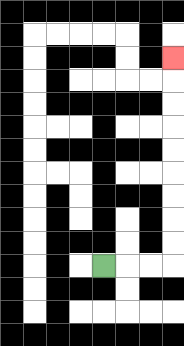{'start': '[4, 11]', 'end': '[7, 2]', 'path_directions': 'R,R,R,U,U,U,U,U,U,U,U,U', 'path_coordinates': '[[4, 11], [5, 11], [6, 11], [7, 11], [7, 10], [7, 9], [7, 8], [7, 7], [7, 6], [7, 5], [7, 4], [7, 3], [7, 2]]'}